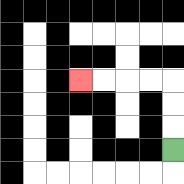{'start': '[7, 6]', 'end': '[3, 3]', 'path_directions': 'U,U,U,L,L,L,L', 'path_coordinates': '[[7, 6], [7, 5], [7, 4], [7, 3], [6, 3], [5, 3], [4, 3], [3, 3]]'}